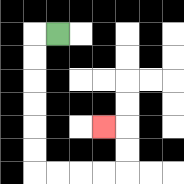{'start': '[2, 1]', 'end': '[4, 5]', 'path_directions': 'L,D,D,D,D,D,D,R,R,R,R,U,U,L', 'path_coordinates': '[[2, 1], [1, 1], [1, 2], [1, 3], [1, 4], [1, 5], [1, 6], [1, 7], [2, 7], [3, 7], [4, 7], [5, 7], [5, 6], [5, 5], [4, 5]]'}